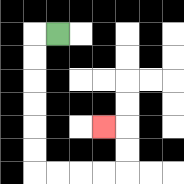{'start': '[2, 1]', 'end': '[4, 5]', 'path_directions': 'L,D,D,D,D,D,D,R,R,R,R,U,U,L', 'path_coordinates': '[[2, 1], [1, 1], [1, 2], [1, 3], [1, 4], [1, 5], [1, 6], [1, 7], [2, 7], [3, 7], [4, 7], [5, 7], [5, 6], [5, 5], [4, 5]]'}